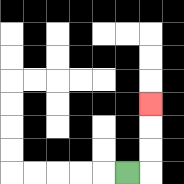{'start': '[5, 7]', 'end': '[6, 4]', 'path_directions': 'R,U,U,U', 'path_coordinates': '[[5, 7], [6, 7], [6, 6], [6, 5], [6, 4]]'}